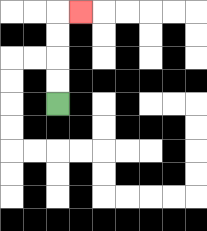{'start': '[2, 4]', 'end': '[3, 0]', 'path_directions': 'U,U,U,U,R', 'path_coordinates': '[[2, 4], [2, 3], [2, 2], [2, 1], [2, 0], [3, 0]]'}